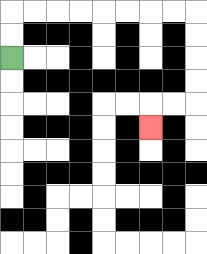{'start': '[0, 2]', 'end': '[6, 5]', 'path_directions': 'U,U,R,R,R,R,R,R,R,R,D,D,D,D,L,L,D', 'path_coordinates': '[[0, 2], [0, 1], [0, 0], [1, 0], [2, 0], [3, 0], [4, 0], [5, 0], [6, 0], [7, 0], [8, 0], [8, 1], [8, 2], [8, 3], [8, 4], [7, 4], [6, 4], [6, 5]]'}